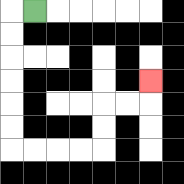{'start': '[1, 0]', 'end': '[6, 3]', 'path_directions': 'L,D,D,D,D,D,D,R,R,R,R,U,U,R,R,U', 'path_coordinates': '[[1, 0], [0, 0], [0, 1], [0, 2], [0, 3], [0, 4], [0, 5], [0, 6], [1, 6], [2, 6], [3, 6], [4, 6], [4, 5], [4, 4], [5, 4], [6, 4], [6, 3]]'}